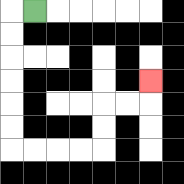{'start': '[1, 0]', 'end': '[6, 3]', 'path_directions': 'L,D,D,D,D,D,D,R,R,R,R,U,U,R,R,U', 'path_coordinates': '[[1, 0], [0, 0], [0, 1], [0, 2], [0, 3], [0, 4], [0, 5], [0, 6], [1, 6], [2, 6], [3, 6], [4, 6], [4, 5], [4, 4], [5, 4], [6, 4], [6, 3]]'}